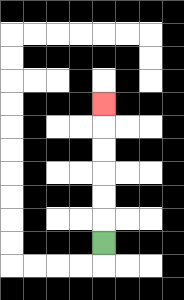{'start': '[4, 10]', 'end': '[4, 4]', 'path_directions': 'U,U,U,U,U,U', 'path_coordinates': '[[4, 10], [4, 9], [4, 8], [4, 7], [4, 6], [4, 5], [4, 4]]'}